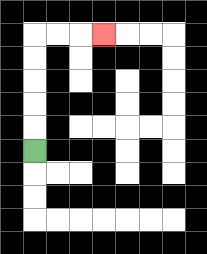{'start': '[1, 6]', 'end': '[4, 1]', 'path_directions': 'U,U,U,U,U,R,R,R', 'path_coordinates': '[[1, 6], [1, 5], [1, 4], [1, 3], [1, 2], [1, 1], [2, 1], [3, 1], [4, 1]]'}